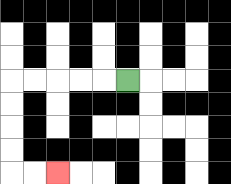{'start': '[5, 3]', 'end': '[2, 7]', 'path_directions': 'L,L,L,L,L,D,D,D,D,R,R', 'path_coordinates': '[[5, 3], [4, 3], [3, 3], [2, 3], [1, 3], [0, 3], [0, 4], [0, 5], [0, 6], [0, 7], [1, 7], [2, 7]]'}